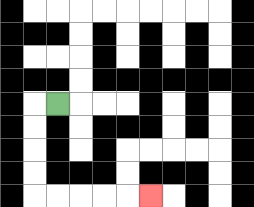{'start': '[2, 4]', 'end': '[6, 8]', 'path_directions': 'L,D,D,D,D,R,R,R,R,R', 'path_coordinates': '[[2, 4], [1, 4], [1, 5], [1, 6], [1, 7], [1, 8], [2, 8], [3, 8], [4, 8], [5, 8], [6, 8]]'}